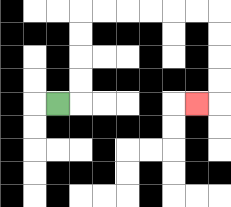{'start': '[2, 4]', 'end': '[8, 4]', 'path_directions': 'R,U,U,U,U,R,R,R,R,R,R,D,D,D,D,L', 'path_coordinates': '[[2, 4], [3, 4], [3, 3], [3, 2], [3, 1], [3, 0], [4, 0], [5, 0], [6, 0], [7, 0], [8, 0], [9, 0], [9, 1], [9, 2], [9, 3], [9, 4], [8, 4]]'}